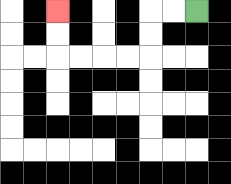{'start': '[8, 0]', 'end': '[2, 0]', 'path_directions': 'L,L,D,D,L,L,L,L,U,U', 'path_coordinates': '[[8, 0], [7, 0], [6, 0], [6, 1], [6, 2], [5, 2], [4, 2], [3, 2], [2, 2], [2, 1], [2, 0]]'}